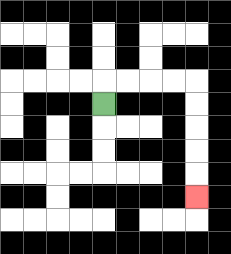{'start': '[4, 4]', 'end': '[8, 8]', 'path_directions': 'U,R,R,R,R,D,D,D,D,D', 'path_coordinates': '[[4, 4], [4, 3], [5, 3], [6, 3], [7, 3], [8, 3], [8, 4], [8, 5], [8, 6], [8, 7], [8, 8]]'}